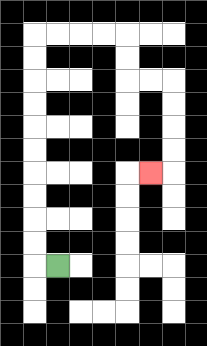{'start': '[2, 11]', 'end': '[6, 7]', 'path_directions': 'L,U,U,U,U,U,U,U,U,U,U,R,R,R,R,D,D,R,R,D,D,D,D,L', 'path_coordinates': '[[2, 11], [1, 11], [1, 10], [1, 9], [1, 8], [1, 7], [1, 6], [1, 5], [1, 4], [1, 3], [1, 2], [1, 1], [2, 1], [3, 1], [4, 1], [5, 1], [5, 2], [5, 3], [6, 3], [7, 3], [7, 4], [7, 5], [7, 6], [7, 7], [6, 7]]'}